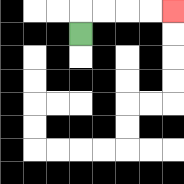{'start': '[3, 1]', 'end': '[7, 0]', 'path_directions': 'U,R,R,R,R', 'path_coordinates': '[[3, 1], [3, 0], [4, 0], [5, 0], [6, 0], [7, 0]]'}